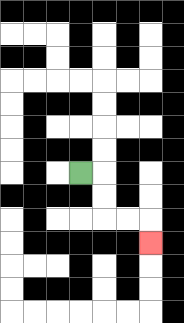{'start': '[3, 7]', 'end': '[6, 10]', 'path_directions': 'R,D,D,R,R,D', 'path_coordinates': '[[3, 7], [4, 7], [4, 8], [4, 9], [5, 9], [6, 9], [6, 10]]'}